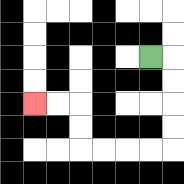{'start': '[6, 2]', 'end': '[1, 4]', 'path_directions': 'R,D,D,D,D,L,L,L,L,U,U,L,L', 'path_coordinates': '[[6, 2], [7, 2], [7, 3], [7, 4], [7, 5], [7, 6], [6, 6], [5, 6], [4, 6], [3, 6], [3, 5], [3, 4], [2, 4], [1, 4]]'}